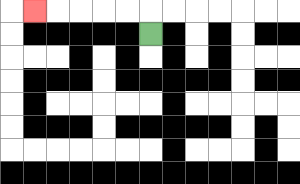{'start': '[6, 1]', 'end': '[1, 0]', 'path_directions': 'U,L,L,L,L,L', 'path_coordinates': '[[6, 1], [6, 0], [5, 0], [4, 0], [3, 0], [2, 0], [1, 0]]'}